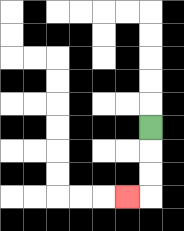{'start': '[6, 5]', 'end': '[5, 8]', 'path_directions': 'D,D,D,L', 'path_coordinates': '[[6, 5], [6, 6], [6, 7], [6, 8], [5, 8]]'}